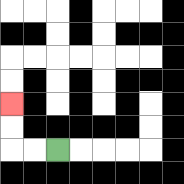{'start': '[2, 6]', 'end': '[0, 4]', 'path_directions': 'L,L,U,U', 'path_coordinates': '[[2, 6], [1, 6], [0, 6], [0, 5], [0, 4]]'}